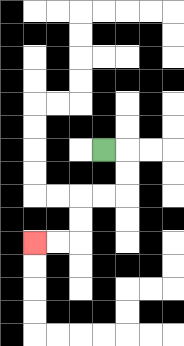{'start': '[4, 6]', 'end': '[1, 10]', 'path_directions': 'R,D,D,L,L,D,D,L,L', 'path_coordinates': '[[4, 6], [5, 6], [5, 7], [5, 8], [4, 8], [3, 8], [3, 9], [3, 10], [2, 10], [1, 10]]'}